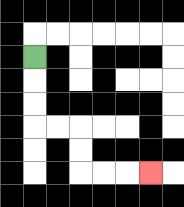{'start': '[1, 2]', 'end': '[6, 7]', 'path_directions': 'D,D,D,R,R,D,D,R,R,R', 'path_coordinates': '[[1, 2], [1, 3], [1, 4], [1, 5], [2, 5], [3, 5], [3, 6], [3, 7], [4, 7], [5, 7], [6, 7]]'}